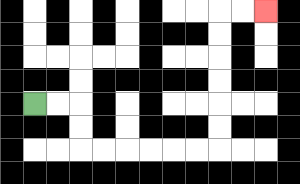{'start': '[1, 4]', 'end': '[11, 0]', 'path_directions': 'R,R,D,D,R,R,R,R,R,R,U,U,U,U,U,U,R,R', 'path_coordinates': '[[1, 4], [2, 4], [3, 4], [3, 5], [3, 6], [4, 6], [5, 6], [6, 6], [7, 6], [8, 6], [9, 6], [9, 5], [9, 4], [9, 3], [9, 2], [9, 1], [9, 0], [10, 0], [11, 0]]'}